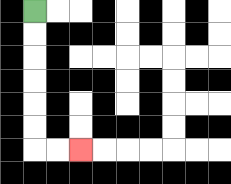{'start': '[1, 0]', 'end': '[3, 6]', 'path_directions': 'D,D,D,D,D,D,R,R', 'path_coordinates': '[[1, 0], [1, 1], [1, 2], [1, 3], [1, 4], [1, 5], [1, 6], [2, 6], [3, 6]]'}